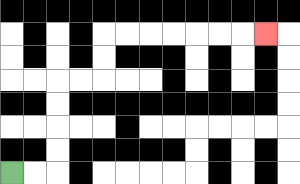{'start': '[0, 7]', 'end': '[11, 1]', 'path_directions': 'R,R,U,U,U,U,R,R,U,U,R,R,R,R,R,R,R', 'path_coordinates': '[[0, 7], [1, 7], [2, 7], [2, 6], [2, 5], [2, 4], [2, 3], [3, 3], [4, 3], [4, 2], [4, 1], [5, 1], [6, 1], [7, 1], [8, 1], [9, 1], [10, 1], [11, 1]]'}